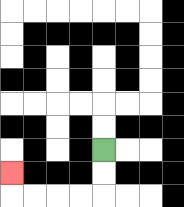{'start': '[4, 6]', 'end': '[0, 7]', 'path_directions': 'D,D,L,L,L,L,U', 'path_coordinates': '[[4, 6], [4, 7], [4, 8], [3, 8], [2, 8], [1, 8], [0, 8], [0, 7]]'}